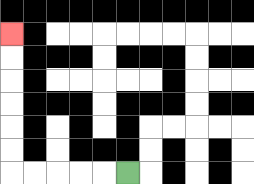{'start': '[5, 7]', 'end': '[0, 1]', 'path_directions': 'L,L,L,L,L,U,U,U,U,U,U', 'path_coordinates': '[[5, 7], [4, 7], [3, 7], [2, 7], [1, 7], [0, 7], [0, 6], [0, 5], [0, 4], [0, 3], [0, 2], [0, 1]]'}